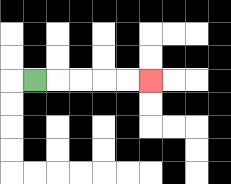{'start': '[1, 3]', 'end': '[6, 3]', 'path_directions': 'R,R,R,R,R', 'path_coordinates': '[[1, 3], [2, 3], [3, 3], [4, 3], [5, 3], [6, 3]]'}